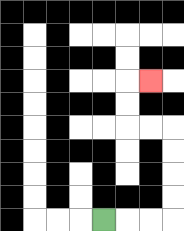{'start': '[4, 9]', 'end': '[6, 3]', 'path_directions': 'R,R,R,U,U,U,U,L,L,U,U,R', 'path_coordinates': '[[4, 9], [5, 9], [6, 9], [7, 9], [7, 8], [7, 7], [7, 6], [7, 5], [6, 5], [5, 5], [5, 4], [5, 3], [6, 3]]'}